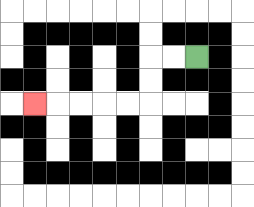{'start': '[8, 2]', 'end': '[1, 4]', 'path_directions': 'L,L,D,D,L,L,L,L,L', 'path_coordinates': '[[8, 2], [7, 2], [6, 2], [6, 3], [6, 4], [5, 4], [4, 4], [3, 4], [2, 4], [1, 4]]'}